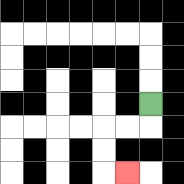{'start': '[6, 4]', 'end': '[5, 7]', 'path_directions': 'D,L,L,D,D,R', 'path_coordinates': '[[6, 4], [6, 5], [5, 5], [4, 5], [4, 6], [4, 7], [5, 7]]'}